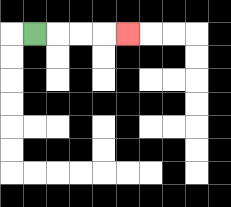{'start': '[1, 1]', 'end': '[5, 1]', 'path_directions': 'R,R,R,R', 'path_coordinates': '[[1, 1], [2, 1], [3, 1], [4, 1], [5, 1]]'}